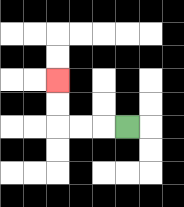{'start': '[5, 5]', 'end': '[2, 3]', 'path_directions': 'L,L,L,U,U', 'path_coordinates': '[[5, 5], [4, 5], [3, 5], [2, 5], [2, 4], [2, 3]]'}